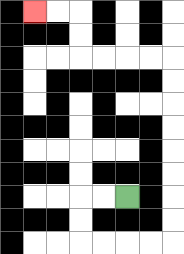{'start': '[5, 8]', 'end': '[1, 0]', 'path_directions': 'L,L,D,D,R,R,R,R,U,U,U,U,U,U,U,U,L,L,L,L,U,U,L,L', 'path_coordinates': '[[5, 8], [4, 8], [3, 8], [3, 9], [3, 10], [4, 10], [5, 10], [6, 10], [7, 10], [7, 9], [7, 8], [7, 7], [7, 6], [7, 5], [7, 4], [7, 3], [7, 2], [6, 2], [5, 2], [4, 2], [3, 2], [3, 1], [3, 0], [2, 0], [1, 0]]'}